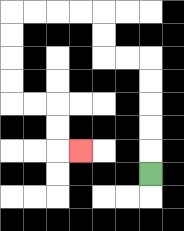{'start': '[6, 7]', 'end': '[3, 6]', 'path_directions': 'U,U,U,U,U,L,L,U,U,L,L,L,L,D,D,D,D,R,R,D,D,R', 'path_coordinates': '[[6, 7], [6, 6], [6, 5], [6, 4], [6, 3], [6, 2], [5, 2], [4, 2], [4, 1], [4, 0], [3, 0], [2, 0], [1, 0], [0, 0], [0, 1], [0, 2], [0, 3], [0, 4], [1, 4], [2, 4], [2, 5], [2, 6], [3, 6]]'}